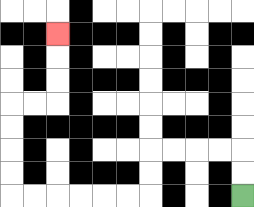{'start': '[10, 8]', 'end': '[2, 1]', 'path_directions': 'U,U,L,L,L,L,D,D,L,L,L,L,L,L,U,U,U,U,R,R,U,U,U', 'path_coordinates': '[[10, 8], [10, 7], [10, 6], [9, 6], [8, 6], [7, 6], [6, 6], [6, 7], [6, 8], [5, 8], [4, 8], [3, 8], [2, 8], [1, 8], [0, 8], [0, 7], [0, 6], [0, 5], [0, 4], [1, 4], [2, 4], [2, 3], [2, 2], [2, 1]]'}